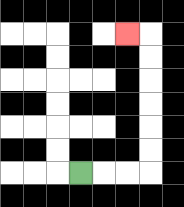{'start': '[3, 7]', 'end': '[5, 1]', 'path_directions': 'R,R,R,U,U,U,U,U,U,L', 'path_coordinates': '[[3, 7], [4, 7], [5, 7], [6, 7], [6, 6], [6, 5], [6, 4], [6, 3], [6, 2], [6, 1], [5, 1]]'}